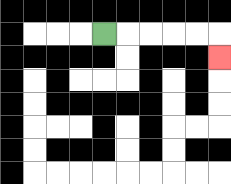{'start': '[4, 1]', 'end': '[9, 2]', 'path_directions': 'R,R,R,R,R,D', 'path_coordinates': '[[4, 1], [5, 1], [6, 1], [7, 1], [8, 1], [9, 1], [9, 2]]'}